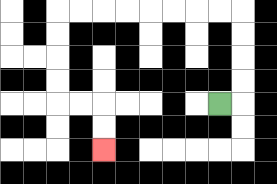{'start': '[9, 4]', 'end': '[4, 6]', 'path_directions': 'R,U,U,U,U,L,L,L,L,L,L,L,L,D,D,D,D,R,R,D,D', 'path_coordinates': '[[9, 4], [10, 4], [10, 3], [10, 2], [10, 1], [10, 0], [9, 0], [8, 0], [7, 0], [6, 0], [5, 0], [4, 0], [3, 0], [2, 0], [2, 1], [2, 2], [2, 3], [2, 4], [3, 4], [4, 4], [4, 5], [4, 6]]'}